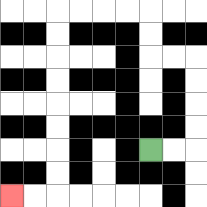{'start': '[6, 6]', 'end': '[0, 8]', 'path_directions': 'R,R,U,U,U,U,L,L,U,U,L,L,L,L,D,D,D,D,D,D,D,D,L,L', 'path_coordinates': '[[6, 6], [7, 6], [8, 6], [8, 5], [8, 4], [8, 3], [8, 2], [7, 2], [6, 2], [6, 1], [6, 0], [5, 0], [4, 0], [3, 0], [2, 0], [2, 1], [2, 2], [2, 3], [2, 4], [2, 5], [2, 6], [2, 7], [2, 8], [1, 8], [0, 8]]'}